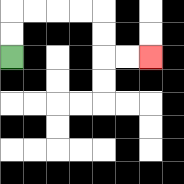{'start': '[0, 2]', 'end': '[6, 2]', 'path_directions': 'U,U,R,R,R,R,D,D,R,R', 'path_coordinates': '[[0, 2], [0, 1], [0, 0], [1, 0], [2, 0], [3, 0], [4, 0], [4, 1], [4, 2], [5, 2], [6, 2]]'}